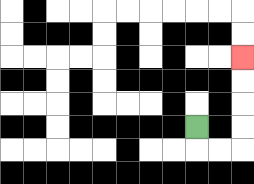{'start': '[8, 5]', 'end': '[10, 2]', 'path_directions': 'D,R,R,U,U,U,U', 'path_coordinates': '[[8, 5], [8, 6], [9, 6], [10, 6], [10, 5], [10, 4], [10, 3], [10, 2]]'}